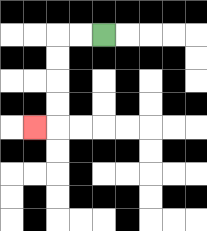{'start': '[4, 1]', 'end': '[1, 5]', 'path_directions': 'L,L,D,D,D,D,L', 'path_coordinates': '[[4, 1], [3, 1], [2, 1], [2, 2], [2, 3], [2, 4], [2, 5], [1, 5]]'}